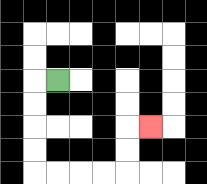{'start': '[2, 3]', 'end': '[6, 5]', 'path_directions': 'L,D,D,D,D,R,R,R,R,U,U,R', 'path_coordinates': '[[2, 3], [1, 3], [1, 4], [1, 5], [1, 6], [1, 7], [2, 7], [3, 7], [4, 7], [5, 7], [5, 6], [5, 5], [6, 5]]'}